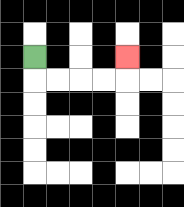{'start': '[1, 2]', 'end': '[5, 2]', 'path_directions': 'D,R,R,R,R,U', 'path_coordinates': '[[1, 2], [1, 3], [2, 3], [3, 3], [4, 3], [5, 3], [5, 2]]'}